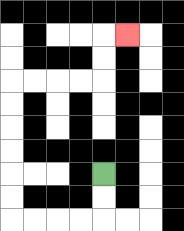{'start': '[4, 7]', 'end': '[5, 1]', 'path_directions': 'D,D,L,L,L,L,U,U,U,U,U,U,R,R,R,R,U,U,R', 'path_coordinates': '[[4, 7], [4, 8], [4, 9], [3, 9], [2, 9], [1, 9], [0, 9], [0, 8], [0, 7], [0, 6], [0, 5], [0, 4], [0, 3], [1, 3], [2, 3], [3, 3], [4, 3], [4, 2], [4, 1], [5, 1]]'}